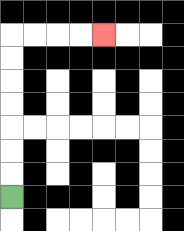{'start': '[0, 8]', 'end': '[4, 1]', 'path_directions': 'U,U,U,U,U,U,U,R,R,R,R', 'path_coordinates': '[[0, 8], [0, 7], [0, 6], [0, 5], [0, 4], [0, 3], [0, 2], [0, 1], [1, 1], [2, 1], [3, 1], [4, 1]]'}